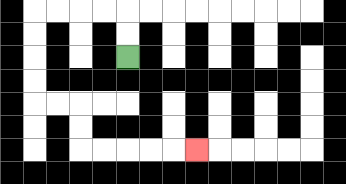{'start': '[5, 2]', 'end': '[8, 6]', 'path_directions': 'U,U,L,L,L,L,D,D,D,D,R,R,D,D,R,R,R,R,R', 'path_coordinates': '[[5, 2], [5, 1], [5, 0], [4, 0], [3, 0], [2, 0], [1, 0], [1, 1], [1, 2], [1, 3], [1, 4], [2, 4], [3, 4], [3, 5], [3, 6], [4, 6], [5, 6], [6, 6], [7, 6], [8, 6]]'}